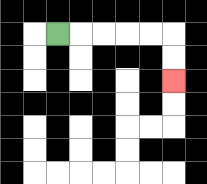{'start': '[2, 1]', 'end': '[7, 3]', 'path_directions': 'R,R,R,R,R,D,D', 'path_coordinates': '[[2, 1], [3, 1], [4, 1], [5, 1], [6, 1], [7, 1], [7, 2], [7, 3]]'}